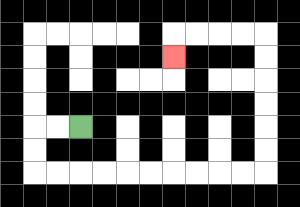{'start': '[3, 5]', 'end': '[7, 2]', 'path_directions': 'L,L,D,D,R,R,R,R,R,R,R,R,R,R,U,U,U,U,U,U,L,L,L,L,D', 'path_coordinates': '[[3, 5], [2, 5], [1, 5], [1, 6], [1, 7], [2, 7], [3, 7], [4, 7], [5, 7], [6, 7], [7, 7], [8, 7], [9, 7], [10, 7], [11, 7], [11, 6], [11, 5], [11, 4], [11, 3], [11, 2], [11, 1], [10, 1], [9, 1], [8, 1], [7, 1], [7, 2]]'}